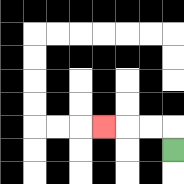{'start': '[7, 6]', 'end': '[4, 5]', 'path_directions': 'U,L,L,L', 'path_coordinates': '[[7, 6], [7, 5], [6, 5], [5, 5], [4, 5]]'}